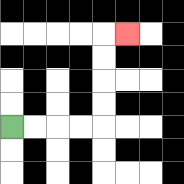{'start': '[0, 5]', 'end': '[5, 1]', 'path_directions': 'R,R,R,R,U,U,U,U,R', 'path_coordinates': '[[0, 5], [1, 5], [2, 5], [3, 5], [4, 5], [4, 4], [4, 3], [4, 2], [4, 1], [5, 1]]'}